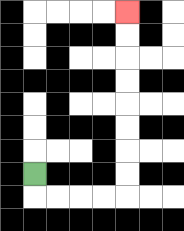{'start': '[1, 7]', 'end': '[5, 0]', 'path_directions': 'D,R,R,R,R,U,U,U,U,U,U,U,U', 'path_coordinates': '[[1, 7], [1, 8], [2, 8], [3, 8], [4, 8], [5, 8], [5, 7], [5, 6], [5, 5], [5, 4], [5, 3], [5, 2], [5, 1], [5, 0]]'}